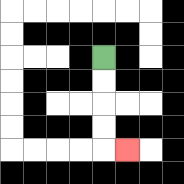{'start': '[4, 2]', 'end': '[5, 6]', 'path_directions': 'D,D,D,D,R', 'path_coordinates': '[[4, 2], [4, 3], [4, 4], [4, 5], [4, 6], [5, 6]]'}